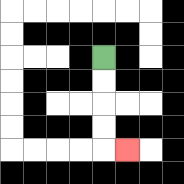{'start': '[4, 2]', 'end': '[5, 6]', 'path_directions': 'D,D,D,D,R', 'path_coordinates': '[[4, 2], [4, 3], [4, 4], [4, 5], [4, 6], [5, 6]]'}